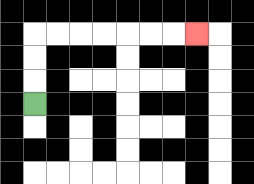{'start': '[1, 4]', 'end': '[8, 1]', 'path_directions': 'U,U,U,R,R,R,R,R,R,R', 'path_coordinates': '[[1, 4], [1, 3], [1, 2], [1, 1], [2, 1], [3, 1], [4, 1], [5, 1], [6, 1], [7, 1], [8, 1]]'}